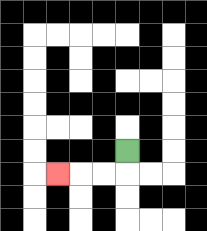{'start': '[5, 6]', 'end': '[2, 7]', 'path_directions': 'D,L,L,L', 'path_coordinates': '[[5, 6], [5, 7], [4, 7], [3, 7], [2, 7]]'}